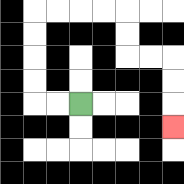{'start': '[3, 4]', 'end': '[7, 5]', 'path_directions': 'L,L,U,U,U,U,R,R,R,R,D,D,R,R,D,D,D', 'path_coordinates': '[[3, 4], [2, 4], [1, 4], [1, 3], [1, 2], [1, 1], [1, 0], [2, 0], [3, 0], [4, 0], [5, 0], [5, 1], [5, 2], [6, 2], [7, 2], [7, 3], [7, 4], [7, 5]]'}